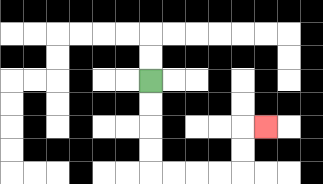{'start': '[6, 3]', 'end': '[11, 5]', 'path_directions': 'D,D,D,D,R,R,R,R,U,U,R', 'path_coordinates': '[[6, 3], [6, 4], [6, 5], [6, 6], [6, 7], [7, 7], [8, 7], [9, 7], [10, 7], [10, 6], [10, 5], [11, 5]]'}